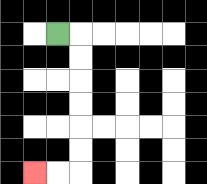{'start': '[2, 1]', 'end': '[1, 7]', 'path_directions': 'R,D,D,D,D,D,D,L,L', 'path_coordinates': '[[2, 1], [3, 1], [3, 2], [3, 3], [3, 4], [3, 5], [3, 6], [3, 7], [2, 7], [1, 7]]'}